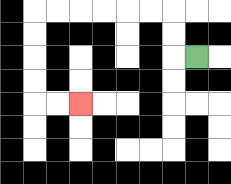{'start': '[8, 2]', 'end': '[3, 4]', 'path_directions': 'L,U,U,L,L,L,L,L,L,D,D,D,D,R,R', 'path_coordinates': '[[8, 2], [7, 2], [7, 1], [7, 0], [6, 0], [5, 0], [4, 0], [3, 0], [2, 0], [1, 0], [1, 1], [1, 2], [1, 3], [1, 4], [2, 4], [3, 4]]'}